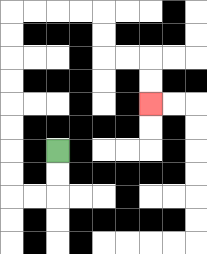{'start': '[2, 6]', 'end': '[6, 4]', 'path_directions': 'D,D,L,L,U,U,U,U,U,U,U,U,R,R,R,R,D,D,R,R,D,D', 'path_coordinates': '[[2, 6], [2, 7], [2, 8], [1, 8], [0, 8], [0, 7], [0, 6], [0, 5], [0, 4], [0, 3], [0, 2], [0, 1], [0, 0], [1, 0], [2, 0], [3, 0], [4, 0], [4, 1], [4, 2], [5, 2], [6, 2], [6, 3], [6, 4]]'}